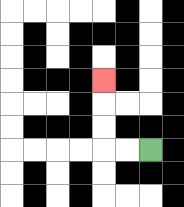{'start': '[6, 6]', 'end': '[4, 3]', 'path_directions': 'L,L,U,U,U', 'path_coordinates': '[[6, 6], [5, 6], [4, 6], [4, 5], [4, 4], [4, 3]]'}